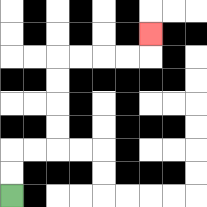{'start': '[0, 8]', 'end': '[6, 1]', 'path_directions': 'U,U,R,R,U,U,U,U,R,R,R,R,U', 'path_coordinates': '[[0, 8], [0, 7], [0, 6], [1, 6], [2, 6], [2, 5], [2, 4], [2, 3], [2, 2], [3, 2], [4, 2], [5, 2], [6, 2], [6, 1]]'}